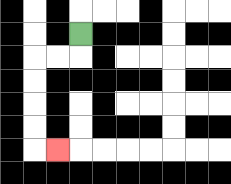{'start': '[3, 1]', 'end': '[2, 6]', 'path_directions': 'D,L,L,D,D,D,D,R', 'path_coordinates': '[[3, 1], [3, 2], [2, 2], [1, 2], [1, 3], [1, 4], [1, 5], [1, 6], [2, 6]]'}